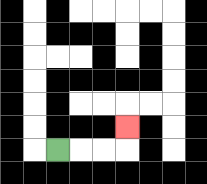{'start': '[2, 6]', 'end': '[5, 5]', 'path_directions': 'R,R,R,U', 'path_coordinates': '[[2, 6], [3, 6], [4, 6], [5, 6], [5, 5]]'}